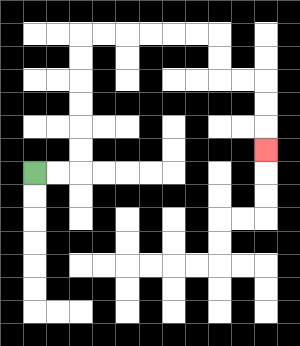{'start': '[1, 7]', 'end': '[11, 6]', 'path_directions': 'R,R,U,U,U,U,U,U,R,R,R,R,R,R,D,D,R,R,D,D,D', 'path_coordinates': '[[1, 7], [2, 7], [3, 7], [3, 6], [3, 5], [3, 4], [3, 3], [3, 2], [3, 1], [4, 1], [5, 1], [6, 1], [7, 1], [8, 1], [9, 1], [9, 2], [9, 3], [10, 3], [11, 3], [11, 4], [11, 5], [11, 6]]'}